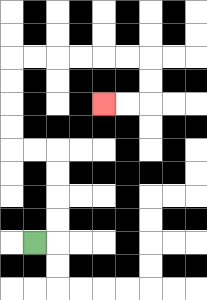{'start': '[1, 10]', 'end': '[4, 4]', 'path_directions': 'R,U,U,U,U,L,L,U,U,U,U,R,R,R,R,R,R,D,D,L,L', 'path_coordinates': '[[1, 10], [2, 10], [2, 9], [2, 8], [2, 7], [2, 6], [1, 6], [0, 6], [0, 5], [0, 4], [0, 3], [0, 2], [1, 2], [2, 2], [3, 2], [4, 2], [5, 2], [6, 2], [6, 3], [6, 4], [5, 4], [4, 4]]'}